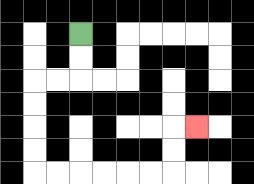{'start': '[3, 1]', 'end': '[8, 5]', 'path_directions': 'D,D,L,L,D,D,D,D,R,R,R,R,R,R,U,U,R', 'path_coordinates': '[[3, 1], [3, 2], [3, 3], [2, 3], [1, 3], [1, 4], [1, 5], [1, 6], [1, 7], [2, 7], [3, 7], [4, 7], [5, 7], [6, 7], [7, 7], [7, 6], [7, 5], [8, 5]]'}